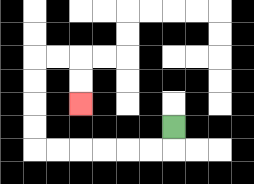{'start': '[7, 5]', 'end': '[3, 4]', 'path_directions': 'D,L,L,L,L,L,L,U,U,U,U,R,R,D,D', 'path_coordinates': '[[7, 5], [7, 6], [6, 6], [5, 6], [4, 6], [3, 6], [2, 6], [1, 6], [1, 5], [1, 4], [1, 3], [1, 2], [2, 2], [3, 2], [3, 3], [3, 4]]'}